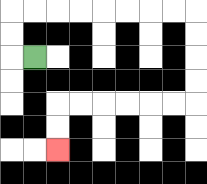{'start': '[1, 2]', 'end': '[2, 6]', 'path_directions': 'L,U,U,R,R,R,R,R,R,R,R,D,D,D,D,L,L,L,L,L,L,D,D', 'path_coordinates': '[[1, 2], [0, 2], [0, 1], [0, 0], [1, 0], [2, 0], [3, 0], [4, 0], [5, 0], [6, 0], [7, 0], [8, 0], [8, 1], [8, 2], [8, 3], [8, 4], [7, 4], [6, 4], [5, 4], [4, 4], [3, 4], [2, 4], [2, 5], [2, 6]]'}